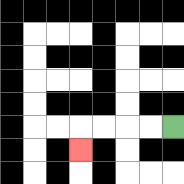{'start': '[7, 5]', 'end': '[3, 6]', 'path_directions': 'L,L,L,L,D', 'path_coordinates': '[[7, 5], [6, 5], [5, 5], [4, 5], [3, 5], [3, 6]]'}